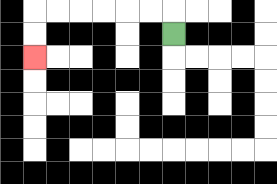{'start': '[7, 1]', 'end': '[1, 2]', 'path_directions': 'U,L,L,L,L,L,L,D,D', 'path_coordinates': '[[7, 1], [7, 0], [6, 0], [5, 0], [4, 0], [3, 0], [2, 0], [1, 0], [1, 1], [1, 2]]'}